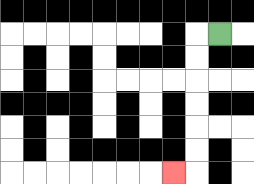{'start': '[9, 1]', 'end': '[7, 7]', 'path_directions': 'L,D,D,D,D,D,D,L', 'path_coordinates': '[[9, 1], [8, 1], [8, 2], [8, 3], [8, 4], [8, 5], [8, 6], [8, 7], [7, 7]]'}